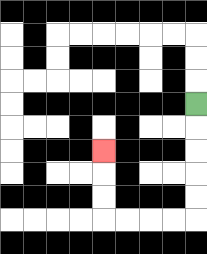{'start': '[8, 4]', 'end': '[4, 6]', 'path_directions': 'D,D,D,D,D,L,L,L,L,U,U,U', 'path_coordinates': '[[8, 4], [8, 5], [8, 6], [8, 7], [8, 8], [8, 9], [7, 9], [6, 9], [5, 9], [4, 9], [4, 8], [4, 7], [4, 6]]'}